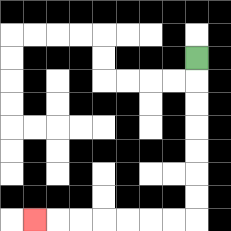{'start': '[8, 2]', 'end': '[1, 9]', 'path_directions': 'D,D,D,D,D,D,D,L,L,L,L,L,L,L', 'path_coordinates': '[[8, 2], [8, 3], [8, 4], [8, 5], [8, 6], [8, 7], [8, 8], [8, 9], [7, 9], [6, 9], [5, 9], [4, 9], [3, 9], [2, 9], [1, 9]]'}